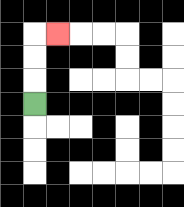{'start': '[1, 4]', 'end': '[2, 1]', 'path_directions': 'U,U,U,R', 'path_coordinates': '[[1, 4], [1, 3], [1, 2], [1, 1], [2, 1]]'}